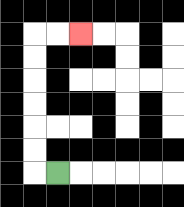{'start': '[2, 7]', 'end': '[3, 1]', 'path_directions': 'L,U,U,U,U,U,U,R,R', 'path_coordinates': '[[2, 7], [1, 7], [1, 6], [1, 5], [1, 4], [1, 3], [1, 2], [1, 1], [2, 1], [3, 1]]'}